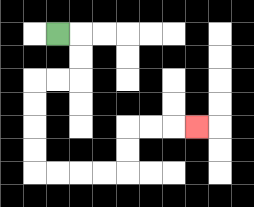{'start': '[2, 1]', 'end': '[8, 5]', 'path_directions': 'R,D,D,L,L,D,D,D,D,R,R,R,R,U,U,R,R,R', 'path_coordinates': '[[2, 1], [3, 1], [3, 2], [3, 3], [2, 3], [1, 3], [1, 4], [1, 5], [1, 6], [1, 7], [2, 7], [3, 7], [4, 7], [5, 7], [5, 6], [5, 5], [6, 5], [7, 5], [8, 5]]'}